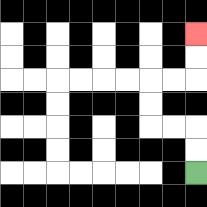{'start': '[8, 7]', 'end': '[8, 1]', 'path_directions': 'U,U,L,L,U,U,R,R,U,U', 'path_coordinates': '[[8, 7], [8, 6], [8, 5], [7, 5], [6, 5], [6, 4], [6, 3], [7, 3], [8, 3], [8, 2], [8, 1]]'}